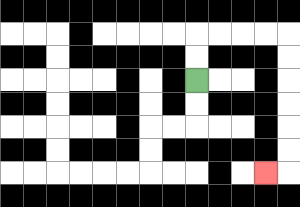{'start': '[8, 3]', 'end': '[11, 7]', 'path_directions': 'U,U,R,R,R,R,D,D,D,D,D,D,L', 'path_coordinates': '[[8, 3], [8, 2], [8, 1], [9, 1], [10, 1], [11, 1], [12, 1], [12, 2], [12, 3], [12, 4], [12, 5], [12, 6], [12, 7], [11, 7]]'}